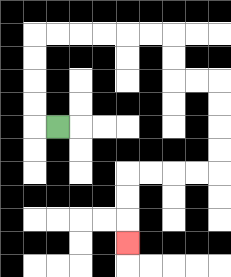{'start': '[2, 5]', 'end': '[5, 10]', 'path_directions': 'L,U,U,U,U,R,R,R,R,R,R,D,D,R,R,D,D,D,D,L,L,L,L,D,D,D', 'path_coordinates': '[[2, 5], [1, 5], [1, 4], [1, 3], [1, 2], [1, 1], [2, 1], [3, 1], [4, 1], [5, 1], [6, 1], [7, 1], [7, 2], [7, 3], [8, 3], [9, 3], [9, 4], [9, 5], [9, 6], [9, 7], [8, 7], [7, 7], [6, 7], [5, 7], [5, 8], [5, 9], [5, 10]]'}